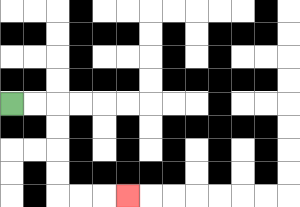{'start': '[0, 4]', 'end': '[5, 8]', 'path_directions': 'R,R,D,D,D,D,R,R,R', 'path_coordinates': '[[0, 4], [1, 4], [2, 4], [2, 5], [2, 6], [2, 7], [2, 8], [3, 8], [4, 8], [5, 8]]'}